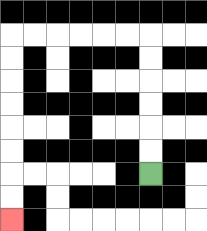{'start': '[6, 7]', 'end': '[0, 9]', 'path_directions': 'U,U,U,U,U,U,L,L,L,L,L,L,D,D,D,D,D,D,D,D', 'path_coordinates': '[[6, 7], [6, 6], [6, 5], [6, 4], [6, 3], [6, 2], [6, 1], [5, 1], [4, 1], [3, 1], [2, 1], [1, 1], [0, 1], [0, 2], [0, 3], [0, 4], [0, 5], [0, 6], [0, 7], [0, 8], [0, 9]]'}